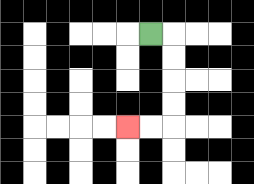{'start': '[6, 1]', 'end': '[5, 5]', 'path_directions': 'R,D,D,D,D,L,L', 'path_coordinates': '[[6, 1], [7, 1], [7, 2], [7, 3], [7, 4], [7, 5], [6, 5], [5, 5]]'}